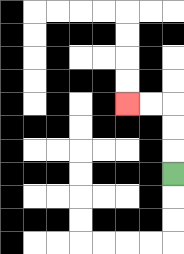{'start': '[7, 7]', 'end': '[5, 4]', 'path_directions': 'U,U,U,L,L', 'path_coordinates': '[[7, 7], [7, 6], [7, 5], [7, 4], [6, 4], [5, 4]]'}